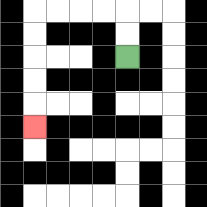{'start': '[5, 2]', 'end': '[1, 5]', 'path_directions': 'U,U,L,L,L,L,D,D,D,D,D', 'path_coordinates': '[[5, 2], [5, 1], [5, 0], [4, 0], [3, 0], [2, 0], [1, 0], [1, 1], [1, 2], [1, 3], [1, 4], [1, 5]]'}